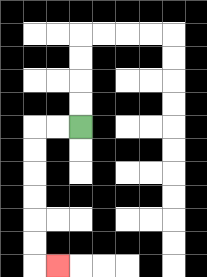{'start': '[3, 5]', 'end': '[2, 11]', 'path_directions': 'L,L,D,D,D,D,D,D,R', 'path_coordinates': '[[3, 5], [2, 5], [1, 5], [1, 6], [1, 7], [1, 8], [1, 9], [1, 10], [1, 11], [2, 11]]'}